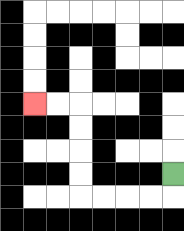{'start': '[7, 7]', 'end': '[1, 4]', 'path_directions': 'D,L,L,L,L,U,U,U,U,L,L', 'path_coordinates': '[[7, 7], [7, 8], [6, 8], [5, 8], [4, 8], [3, 8], [3, 7], [3, 6], [3, 5], [3, 4], [2, 4], [1, 4]]'}